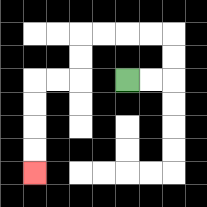{'start': '[5, 3]', 'end': '[1, 7]', 'path_directions': 'R,R,U,U,L,L,L,L,D,D,L,L,D,D,D,D', 'path_coordinates': '[[5, 3], [6, 3], [7, 3], [7, 2], [7, 1], [6, 1], [5, 1], [4, 1], [3, 1], [3, 2], [3, 3], [2, 3], [1, 3], [1, 4], [1, 5], [1, 6], [1, 7]]'}